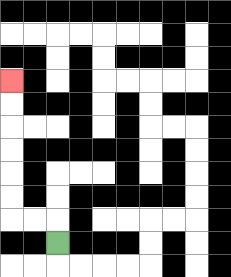{'start': '[2, 10]', 'end': '[0, 3]', 'path_directions': 'U,L,L,U,U,U,U,U,U', 'path_coordinates': '[[2, 10], [2, 9], [1, 9], [0, 9], [0, 8], [0, 7], [0, 6], [0, 5], [0, 4], [0, 3]]'}